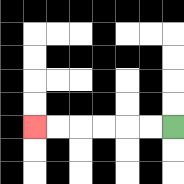{'start': '[7, 5]', 'end': '[1, 5]', 'path_directions': 'L,L,L,L,L,L', 'path_coordinates': '[[7, 5], [6, 5], [5, 5], [4, 5], [3, 5], [2, 5], [1, 5]]'}